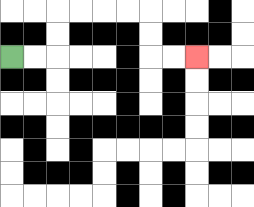{'start': '[0, 2]', 'end': '[8, 2]', 'path_directions': 'R,R,U,U,R,R,R,R,D,D,R,R', 'path_coordinates': '[[0, 2], [1, 2], [2, 2], [2, 1], [2, 0], [3, 0], [4, 0], [5, 0], [6, 0], [6, 1], [6, 2], [7, 2], [8, 2]]'}